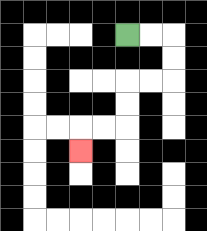{'start': '[5, 1]', 'end': '[3, 6]', 'path_directions': 'R,R,D,D,L,L,D,D,L,L,D', 'path_coordinates': '[[5, 1], [6, 1], [7, 1], [7, 2], [7, 3], [6, 3], [5, 3], [5, 4], [5, 5], [4, 5], [3, 5], [3, 6]]'}